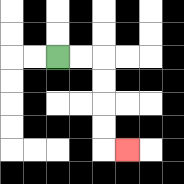{'start': '[2, 2]', 'end': '[5, 6]', 'path_directions': 'R,R,D,D,D,D,R', 'path_coordinates': '[[2, 2], [3, 2], [4, 2], [4, 3], [4, 4], [4, 5], [4, 6], [5, 6]]'}